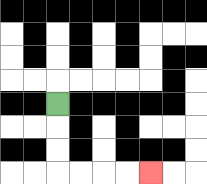{'start': '[2, 4]', 'end': '[6, 7]', 'path_directions': 'D,D,D,R,R,R,R', 'path_coordinates': '[[2, 4], [2, 5], [2, 6], [2, 7], [3, 7], [4, 7], [5, 7], [6, 7]]'}